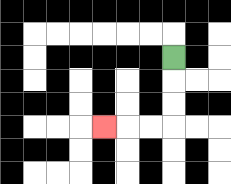{'start': '[7, 2]', 'end': '[4, 5]', 'path_directions': 'D,D,D,L,L,L', 'path_coordinates': '[[7, 2], [7, 3], [7, 4], [7, 5], [6, 5], [5, 5], [4, 5]]'}